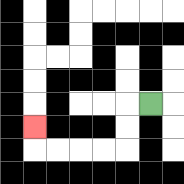{'start': '[6, 4]', 'end': '[1, 5]', 'path_directions': 'L,D,D,L,L,L,L,U', 'path_coordinates': '[[6, 4], [5, 4], [5, 5], [5, 6], [4, 6], [3, 6], [2, 6], [1, 6], [1, 5]]'}